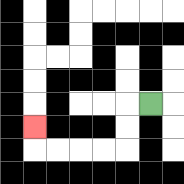{'start': '[6, 4]', 'end': '[1, 5]', 'path_directions': 'L,D,D,L,L,L,L,U', 'path_coordinates': '[[6, 4], [5, 4], [5, 5], [5, 6], [4, 6], [3, 6], [2, 6], [1, 6], [1, 5]]'}